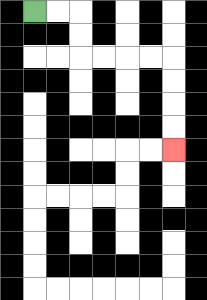{'start': '[1, 0]', 'end': '[7, 6]', 'path_directions': 'R,R,D,D,R,R,R,R,D,D,D,D', 'path_coordinates': '[[1, 0], [2, 0], [3, 0], [3, 1], [3, 2], [4, 2], [5, 2], [6, 2], [7, 2], [7, 3], [7, 4], [7, 5], [7, 6]]'}